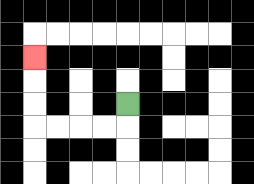{'start': '[5, 4]', 'end': '[1, 2]', 'path_directions': 'D,L,L,L,L,U,U,U', 'path_coordinates': '[[5, 4], [5, 5], [4, 5], [3, 5], [2, 5], [1, 5], [1, 4], [1, 3], [1, 2]]'}